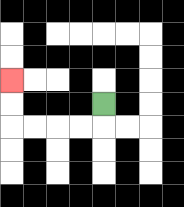{'start': '[4, 4]', 'end': '[0, 3]', 'path_directions': 'D,L,L,L,L,U,U', 'path_coordinates': '[[4, 4], [4, 5], [3, 5], [2, 5], [1, 5], [0, 5], [0, 4], [0, 3]]'}